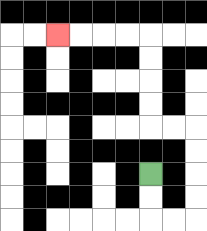{'start': '[6, 7]', 'end': '[2, 1]', 'path_directions': 'D,D,R,R,U,U,U,U,L,L,U,U,U,U,L,L,L,L', 'path_coordinates': '[[6, 7], [6, 8], [6, 9], [7, 9], [8, 9], [8, 8], [8, 7], [8, 6], [8, 5], [7, 5], [6, 5], [6, 4], [6, 3], [6, 2], [6, 1], [5, 1], [4, 1], [3, 1], [2, 1]]'}